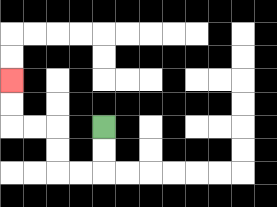{'start': '[4, 5]', 'end': '[0, 3]', 'path_directions': 'D,D,L,L,U,U,L,L,U,U', 'path_coordinates': '[[4, 5], [4, 6], [4, 7], [3, 7], [2, 7], [2, 6], [2, 5], [1, 5], [0, 5], [0, 4], [0, 3]]'}